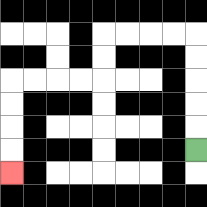{'start': '[8, 6]', 'end': '[0, 7]', 'path_directions': 'U,U,U,U,U,L,L,L,L,D,D,L,L,L,L,D,D,D,D', 'path_coordinates': '[[8, 6], [8, 5], [8, 4], [8, 3], [8, 2], [8, 1], [7, 1], [6, 1], [5, 1], [4, 1], [4, 2], [4, 3], [3, 3], [2, 3], [1, 3], [0, 3], [0, 4], [0, 5], [0, 6], [0, 7]]'}